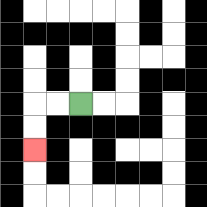{'start': '[3, 4]', 'end': '[1, 6]', 'path_directions': 'L,L,D,D', 'path_coordinates': '[[3, 4], [2, 4], [1, 4], [1, 5], [1, 6]]'}